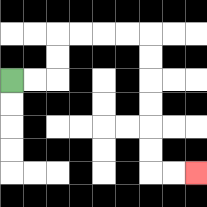{'start': '[0, 3]', 'end': '[8, 7]', 'path_directions': 'R,R,U,U,R,R,R,R,D,D,D,D,D,D,R,R', 'path_coordinates': '[[0, 3], [1, 3], [2, 3], [2, 2], [2, 1], [3, 1], [4, 1], [5, 1], [6, 1], [6, 2], [6, 3], [6, 4], [6, 5], [6, 6], [6, 7], [7, 7], [8, 7]]'}